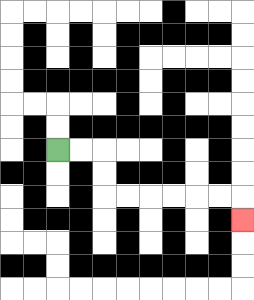{'start': '[2, 6]', 'end': '[10, 9]', 'path_directions': 'R,R,D,D,R,R,R,R,R,R,D', 'path_coordinates': '[[2, 6], [3, 6], [4, 6], [4, 7], [4, 8], [5, 8], [6, 8], [7, 8], [8, 8], [9, 8], [10, 8], [10, 9]]'}